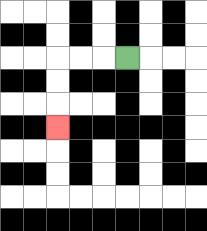{'start': '[5, 2]', 'end': '[2, 5]', 'path_directions': 'L,L,L,D,D,D', 'path_coordinates': '[[5, 2], [4, 2], [3, 2], [2, 2], [2, 3], [2, 4], [2, 5]]'}